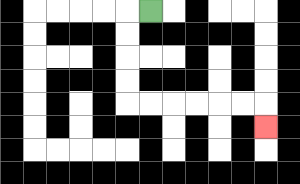{'start': '[6, 0]', 'end': '[11, 5]', 'path_directions': 'L,D,D,D,D,R,R,R,R,R,R,D', 'path_coordinates': '[[6, 0], [5, 0], [5, 1], [5, 2], [5, 3], [5, 4], [6, 4], [7, 4], [8, 4], [9, 4], [10, 4], [11, 4], [11, 5]]'}